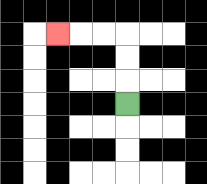{'start': '[5, 4]', 'end': '[2, 1]', 'path_directions': 'U,U,U,L,L,L', 'path_coordinates': '[[5, 4], [5, 3], [5, 2], [5, 1], [4, 1], [3, 1], [2, 1]]'}